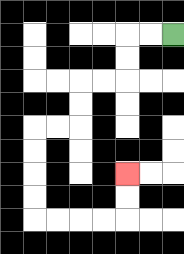{'start': '[7, 1]', 'end': '[5, 7]', 'path_directions': 'L,L,D,D,L,L,D,D,L,L,D,D,D,D,R,R,R,R,U,U', 'path_coordinates': '[[7, 1], [6, 1], [5, 1], [5, 2], [5, 3], [4, 3], [3, 3], [3, 4], [3, 5], [2, 5], [1, 5], [1, 6], [1, 7], [1, 8], [1, 9], [2, 9], [3, 9], [4, 9], [5, 9], [5, 8], [5, 7]]'}